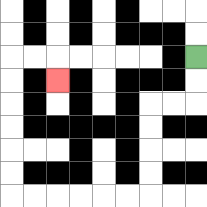{'start': '[8, 2]', 'end': '[2, 3]', 'path_directions': 'D,D,L,L,D,D,D,D,L,L,L,L,L,L,U,U,U,U,U,U,R,R,D', 'path_coordinates': '[[8, 2], [8, 3], [8, 4], [7, 4], [6, 4], [6, 5], [6, 6], [6, 7], [6, 8], [5, 8], [4, 8], [3, 8], [2, 8], [1, 8], [0, 8], [0, 7], [0, 6], [0, 5], [0, 4], [0, 3], [0, 2], [1, 2], [2, 2], [2, 3]]'}